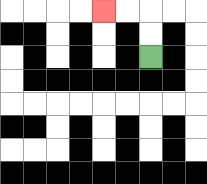{'start': '[6, 2]', 'end': '[4, 0]', 'path_directions': 'U,U,L,L', 'path_coordinates': '[[6, 2], [6, 1], [6, 0], [5, 0], [4, 0]]'}